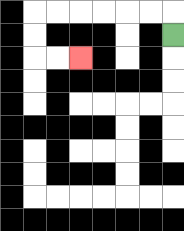{'start': '[7, 1]', 'end': '[3, 2]', 'path_directions': 'U,L,L,L,L,L,L,D,D,R,R', 'path_coordinates': '[[7, 1], [7, 0], [6, 0], [5, 0], [4, 0], [3, 0], [2, 0], [1, 0], [1, 1], [1, 2], [2, 2], [3, 2]]'}